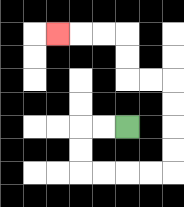{'start': '[5, 5]', 'end': '[2, 1]', 'path_directions': 'L,L,D,D,R,R,R,R,U,U,U,U,L,L,U,U,L,L,L', 'path_coordinates': '[[5, 5], [4, 5], [3, 5], [3, 6], [3, 7], [4, 7], [5, 7], [6, 7], [7, 7], [7, 6], [7, 5], [7, 4], [7, 3], [6, 3], [5, 3], [5, 2], [5, 1], [4, 1], [3, 1], [2, 1]]'}